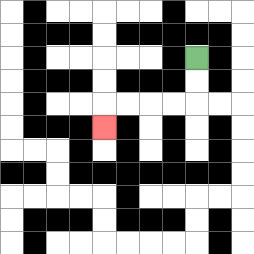{'start': '[8, 2]', 'end': '[4, 5]', 'path_directions': 'D,D,L,L,L,L,D', 'path_coordinates': '[[8, 2], [8, 3], [8, 4], [7, 4], [6, 4], [5, 4], [4, 4], [4, 5]]'}